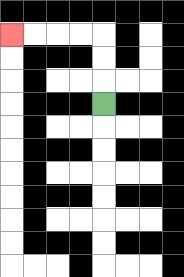{'start': '[4, 4]', 'end': '[0, 1]', 'path_directions': 'U,U,U,L,L,L,L', 'path_coordinates': '[[4, 4], [4, 3], [4, 2], [4, 1], [3, 1], [2, 1], [1, 1], [0, 1]]'}